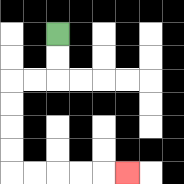{'start': '[2, 1]', 'end': '[5, 7]', 'path_directions': 'D,D,L,L,D,D,D,D,R,R,R,R,R', 'path_coordinates': '[[2, 1], [2, 2], [2, 3], [1, 3], [0, 3], [0, 4], [0, 5], [0, 6], [0, 7], [1, 7], [2, 7], [3, 7], [4, 7], [5, 7]]'}